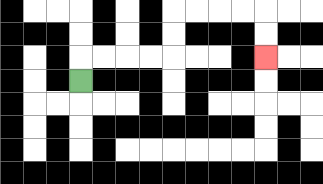{'start': '[3, 3]', 'end': '[11, 2]', 'path_directions': 'U,R,R,R,R,U,U,R,R,R,R,D,D', 'path_coordinates': '[[3, 3], [3, 2], [4, 2], [5, 2], [6, 2], [7, 2], [7, 1], [7, 0], [8, 0], [9, 0], [10, 0], [11, 0], [11, 1], [11, 2]]'}